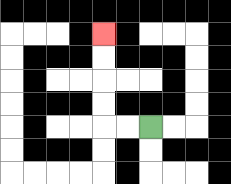{'start': '[6, 5]', 'end': '[4, 1]', 'path_directions': 'L,L,U,U,U,U', 'path_coordinates': '[[6, 5], [5, 5], [4, 5], [4, 4], [4, 3], [4, 2], [4, 1]]'}